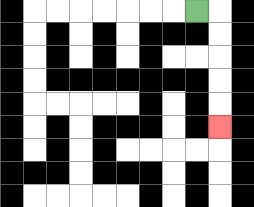{'start': '[8, 0]', 'end': '[9, 5]', 'path_directions': 'R,D,D,D,D,D', 'path_coordinates': '[[8, 0], [9, 0], [9, 1], [9, 2], [9, 3], [9, 4], [9, 5]]'}